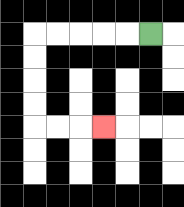{'start': '[6, 1]', 'end': '[4, 5]', 'path_directions': 'L,L,L,L,L,D,D,D,D,R,R,R', 'path_coordinates': '[[6, 1], [5, 1], [4, 1], [3, 1], [2, 1], [1, 1], [1, 2], [1, 3], [1, 4], [1, 5], [2, 5], [3, 5], [4, 5]]'}